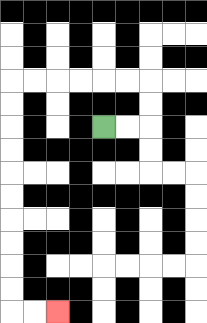{'start': '[4, 5]', 'end': '[2, 13]', 'path_directions': 'R,R,U,U,L,L,L,L,L,L,D,D,D,D,D,D,D,D,D,D,R,R', 'path_coordinates': '[[4, 5], [5, 5], [6, 5], [6, 4], [6, 3], [5, 3], [4, 3], [3, 3], [2, 3], [1, 3], [0, 3], [0, 4], [0, 5], [0, 6], [0, 7], [0, 8], [0, 9], [0, 10], [0, 11], [0, 12], [0, 13], [1, 13], [2, 13]]'}